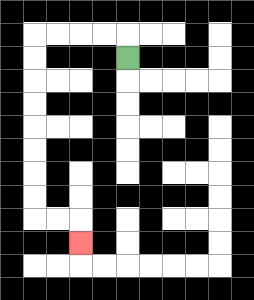{'start': '[5, 2]', 'end': '[3, 10]', 'path_directions': 'U,L,L,L,L,D,D,D,D,D,D,D,D,R,R,D', 'path_coordinates': '[[5, 2], [5, 1], [4, 1], [3, 1], [2, 1], [1, 1], [1, 2], [1, 3], [1, 4], [1, 5], [1, 6], [1, 7], [1, 8], [1, 9], [2, 9], [3, 9], [3, 10]]'}